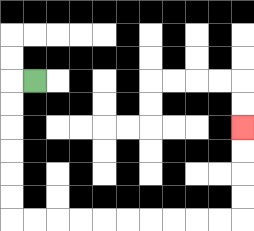{'start': '[1, 3]', 'end': '[10, 5]', 'path_directions': 'L,D,D,D,D,D,D,R,R,R,R,R,R,R,R,R,R,U,U,U,U', 'path_coordinates': '[[1, 3], [0, 3], [0, 4], [0, 5], [0, 6], [0, 7], [0, 8], [0, 9], [1, 9], [2, 9], [3, 9], [4, 9], [5, 9], [6, 9], [7, 9], [8, 9], [9, 9], [10, 9], [10, 8], [10, 7], [10, 6], [10, 5]]'}